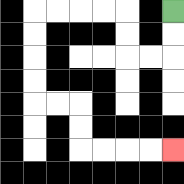{'start': '[7, 0]', 'end': '[7, 6]', 'path_directions': 'D,D,L,L,U,U,L,L,L,L,D,D,D,D,R,R,D,D,R,R,R,R', 'path_coordinates': '[[7, 0], [7, 1], [7, 2], [6, 2], [5, 2], [5, 1], [5, 0], [4, 0], [3, 0], [2, 0], [1, 0], [1, 1], [1, 2], [1, 3], [1, 4], [2, 4], [3, 4], [3, 5], [3, 6], [4, 6], [5, 6], [6, 6], [7, 6]]'}